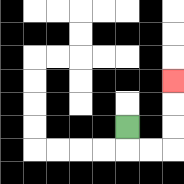{'start': '[5, 5]', 'end': '[7, 3]', 'path_directions': 'D,R,R,U,U,U', 'path_coordinates': '[[5, 5], [5, 6], [6, 6], [7, 6], [7, 5], [7, 4], [7, 3]]'}